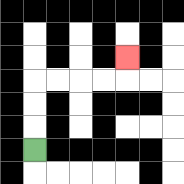{'start': '[1, 6]', 'end': '[5, 2]', 'path_directions': 'U,U,U,R,R,R,R,U', 'path_coordinates': '[[1, 6], [1, 5], [1, 4], [1, 3], [2, 3], [3, 3], [4, 3], [5, 3], [5, 2]]'}